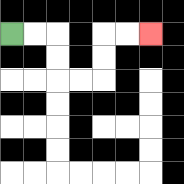{'start': '[0, 1]', 'end': '[6, 1]', 'path_directions': 'R,R,D,D,R,R,U,U,R,R', 'path_coordinates': '[[0, 1], [1, 1], [2, 1], [2, 2], [2, 3], [3, 3], [4, 3], [4, 2], [4, 1], [5, 1], [6, 1]]'}